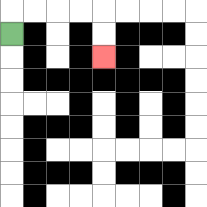{'start': '[0, 1]', 'end': '[4, 2]', 'path_directions': 'U,R,R,R,R,D,D', 'path_coordinates': '[[0, 1], [0, 0], [1, 0], [2, 0], [3, 0], [4, 0], [4, 1], [4, 2]]'}